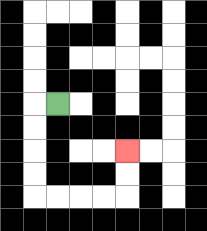{'start': '[2, 4]', 'end': '[5, 6]', 'path_directions': 'L,D,D,D,D,R,R,R,R,U,U', 'path_coordinates': '[[2, 4], [1, 4], [1, 5], [1, 6], [1, 7], [1, 8], [2, 8], [3, 8], [4, 8], [5, 8], [5, 7], [5, 6]]'}